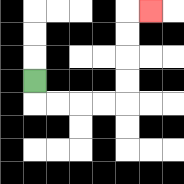{'start': '[1, 3]', 'end': '[6, 0]', 'path_directions': 'D,R,R,R,R,U,U,U,U,R', 'path_coordinates': '[[1, 3], [1, 4], [2, 4], [3, 4], [4, 4], [5, 4], [5, 3], [5, 2], [5, 1], [5, 0], [6, 0]]'}